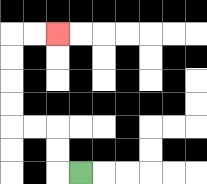{'start': '[3, 7]', 'end': '[2, 1]', 'path_directions': 'L,U,U,L,L,U,U,U,U,R,R', 'path_coordinates': '[[3, 7], [2, 7], [2, 6], [2, 5], [1, 5], [0, 5], [0, 4], [0, 3], [0, 2], [0, 1], [1, 1], [2, 1]]'}